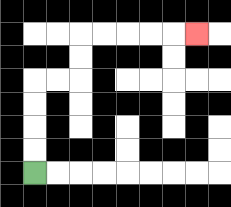{'start': '[1, 7]', 'end': '[8, 1]', 'path_directions': 'U,U,U,U,R,R,U,U,R,R,R,R,R', 'path_coordinates': '[[1, 7], [1, 6], [1, 5], [1, 4], [1, 3], [2, 3], [3, 3], [3, 2], [3, 1], [4, 1], [5, 1], [6, 1], [7, 1], [8, 1]]'}